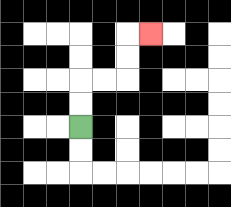{'start': '[3, 5]', 'end': '[6, 1]', 'path_directions': 'U,U,R,R,U,U,R', 'path_coordinates': '[[3, 5], [3, 4], [3, 3], [4, 3], [5, 3], [5, 2], [5, 1], [6, 1]]'}